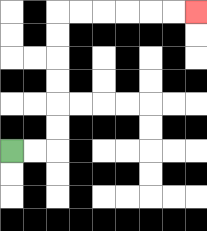{'start': '[0, 6]', 'end': '[8, 0]', 'path_directions': 'R,R,U,U,U,U,U,U,R,R,R,R,R,R', 'path_coordinates': '[[0, 6], [1, 6], [2, 6], [2, 5], [2, 4], [2, 3], [2, 2], [2, 1], [2, 0], [3, 0], [4, 0], [5, 0], [6, 0], [7, 0], [8, 0]]'}